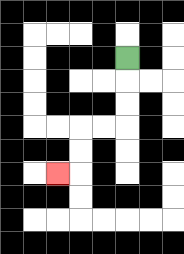{'start': '[5, 2]', 'end': '[2, 7]', 'path_directions': 'D,D,D,L,L,D,D,L', 'path_coordinates': '[[5, 2], [5, 3], [5, 4], [5, 5], [4, 5], [3, 5], [3, 6], [3, 7], [2, 7]]'}